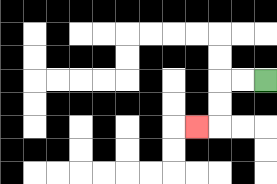{'start': '[11, 3]', 'end': '[8, 5]', 'path_directions': 'L,L,D,D,L', 'path_coordinates': '[[11, 3], [10, 3], [9, 3], [9, 4], [9, 5], [8, 5]]'}